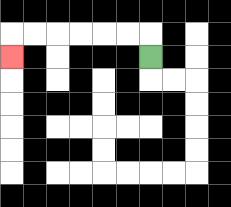{'start': '[6, 2]', 'end': '[0, 2]', 'path_directions': 'U,L,L,L,L,L,L,D', 'path_coordinates': '[[6, 2], [6, 1], [5, 1], [4, 1], [3, 1], [2, 1], [1, 1], [0, 1], [0, 2]]'}